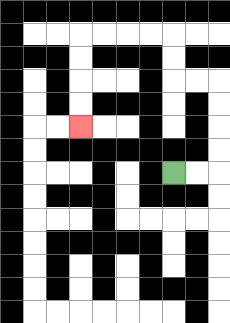{'start': '[7, 7]', 'end': '[3, 5]', 'path_directions': 'R,R,U,U,U,U,L,L,U,U,L,L,L,L,D,D,D,D', 'path_coordinates': '[[7, 7], [8, 7], [9, 7], [9, 6], [9, 5], [9, 4], [9, 3], [8, 3], [7, 3], [7, 2], [7, 1], [6, 1], [5, 1], [4, 1], [3, 1], [3, 2], [3, 3], [3, 4], [3, 5]]'}